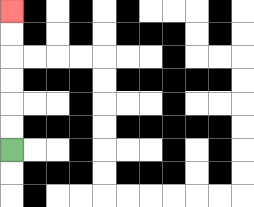{'start': '[0, 6]', 'end': '[0, 0]', 'path_directions': 'U,U,U,U,U,U', 'path_coordinates': '[[0, 6], [0, 5], [0, 4], [0, 3], [0, 2], [0, 1], [0, 0]]'}